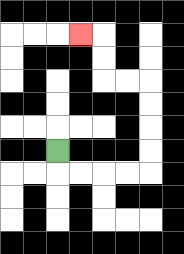{'start': '[2, 6]', 'end': '[3, 1]', 'path_directions': 'D,R,R,R,R,U,U,U,U,L,L,U,U,L', 'path_coordinates': '[[2, 6], [2, 7], [3, 7], [4, 7], [5, 7], [6, 7], [6, 6], [6, 5], [6, 4], [6, 3], [5, 3], [4, 3], [4, 2], [4, 1], [3, 1]]'}